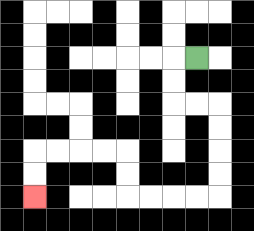{'start': '[8, 2]', 'end': '[1, 8]', 'path_directions': 'L,D,D,R,R,D,D,D,D,L,L,L,L,U,U,L,L,L,L,D,D', 'path_coordinates': '[[8, 2], [7, 2], [7, 3], [7, 4], [8, 4], [9, 4], [9, 5], [9, 6], [9, 7], [9, 8], [8, 8], [7, 8], [6, 8], [5, 8], [5, 7], [5, 6], [4, 6], [3, 6], [2, 6], [1, 6], [1, 7], [1, 8]]'}